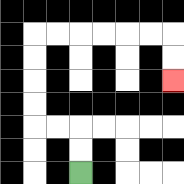{'start': '[3, 7]', 'end': '[7, 3]', 'path_directions': 'U,U,L,L,U,U,U,U,R,R,R,R,R,R,D,D', 'path_coordinates': '[[3, 7], [3, 6], [3, 5], [2, 5], [1, 5], [1, 4], [1, 3], [1, 2], [1, 1], [2, 1], [3, 1], [4, 1], [5, 1], [6, 1], [7, 1], [7, 2], [7, 3]]'}